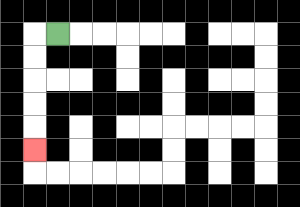{'start': '[2, 1]', 'end': '[1, 6]', 'path_directions': 'L,D,D,D,D,D', 'path_coordinates': '[[2, 1], [1, 1], [1, 2], [1, 3], [1, 4], [1, 5], [1, 6]]'}